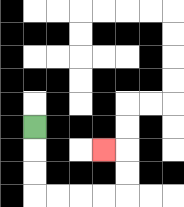{'start': '[1, 5]', 'end': '[4, 6]', 'path_directions': 'D,D,D,R,R,R,R,U,U,L', 'path_coordinates': '[[1, 5], [1, 6], [1, 7], [1, 8], [2, 8], [3, 8], [4, 8], [5, 8], [5, 7], [5, 6], [4, 6]]'}